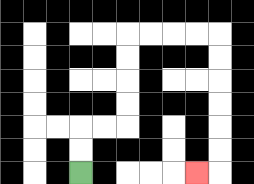{'start': '[3, 7]', 'end': '[8, 7]', 'path_directions': 'U,U,R,R,U,U,U,U,R,R,R,R,D,D,D,D,D,D,L', 'path_coordinates': '[[3, 7], [3, 6], [3, 5], [4, 5], [5, 5], [5, 4], [5, 3], [5, 2], [5, 1], [6, 1], [7, 1], [8, 1], [9, 1], [9, 2], [9, 3], [9, 4], [9, 5], [9, 6], [9, 7], [8, 7]]'}